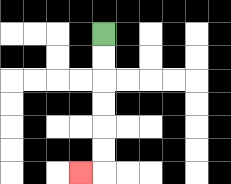{'start': '[4, 1]', 'end': '[3, 7]', 'path_directions': 'D,D,D,D,D,D,L', 'path_coordinates': '[[4, 1], [4, 2], [4, 3], [4, 4], [4, 5], [4, 6], [4, 7], [3, 7]]'}